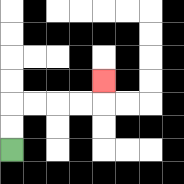{'start': '[0, 6]', 'end': '[4, 3]', 'path_directions': 'U,U,R,R,R,R,U', 'path_coordinates': '[[0, 6], [0, 5], [0, 4], [1, 4], [2, 4], [3, 4], [4, 4], [4, 3]]'}